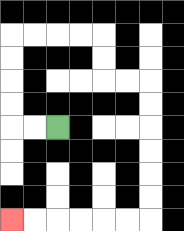{'start': '[2, 5]', 'end': '[0, 9]', 'path_directions': 'L,L,U,U,U,U,R,R,R,R,D,D,R,R,D,D,D,D,D,D,L,L,L,L,L,L', 'path_coordinates': '[[2, 5], [1, 5], [0, 5], [0, 4], [0, 3], [0, 2], [0, 1], [1, 1], [2, 1], [3, 1], [4, 1], [4, 2], [4, 3], [5, 3], [6, 3], [6, 4], [6, 5], [6, 6], [6, 7], [6, 8], [6, 9], [5, 9], [4, 9], [3, 9], [2, 9], [1, 9], [0, 9]]'}